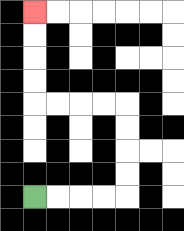{'start': '[1, 8]', 'end': '[1, 0]', 'path_directions': 'R,R,R,R,U,U,U,U,L,L,L,L,U,U,U,U', 'path_coordinates': '[[1, 8], [2, 8], [3, 8], [4, 8], [5, 8], [5, 7], [5, 6], [5, 5], [5, 4], [4, 4], [3, 4], [2, 4], [1, 4], [1, 3], [1, 2], [1, 1], [1, 0]]'}